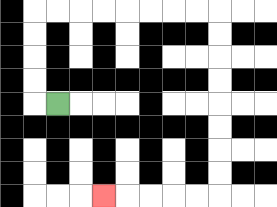{'start': '[2, 4]', 'end': '[4, 8]', 'path_directions': 'L,U,U,U,U,R,R,R,R,R,R,R,R,D,D,D,D,D,D,D,D,L,L,L,L,L', 'path_coordinates': '[[2, 4], [1, 4], [1, 3], [1, 2], [1, 1], [1, 0], [2, 0], [3, 0], [4, 0], [5, 0], [6, 0], [7, 0], [8, 0], [9, 0], [9, 1], [9, 2], [9, 3], [9, 4], [9, 5], [9, 6], [9, 7], [9, 8], [8, 8], [7, 8], [6, 8], [5, 8], [4, 8]]'}